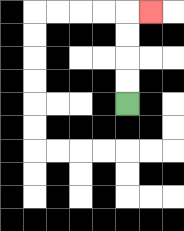{'start': '[5, 4]', 'end': '[6, 0]', 'path_directions': 'U,U,U,U,R', 'path_coordinates': '[[5, 4], [5, 3], [5, 2], [5, 1], [5, 0], [6, 0]]'}